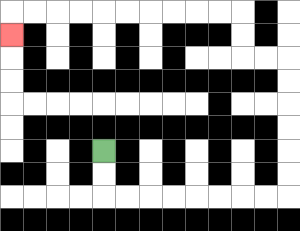{'start': '[4, 6]', 'end': '[0, 1]', 'path_directions': 'D,D,R,R,R,R,R,R,R,R,U,U,U,U,U,U,L,L,U,U,L,L,L,L,L,L,L,L,L,L,D', 'path_coordinates': '[[4, 6], [4, 7], [4, 8], [5, 8], [6, 8], [7, 8], [8, 8], [9, 8], [10, 8], [11, 8], [12, 8], [12, 7], [12, 6], [12, 5], [12, 4], [12, 3], [12, 2], [11, 2], [10, 2], [10, 1], [10, 0], [9, 0], [8, 0], [7, 0], [6, 0], [5, 0], [4, 0], [3, 0], [2, 0], [1, 0], [0, 0], [0, 1]]'}